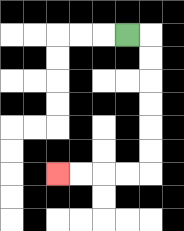{'start': '[5, 1]', 'end': '[2, 7]', 'path_directions': 'R,D,D,D,D,D,D,L,L,L,L', 'path_coordinates': '[[5, 1], [6, 1], [6, 2], [6, 3], [6, 4], [6, 5], [6, 6], [6, 7], [5, 7], [4, 7], [3, 7], [2, 7]]'}